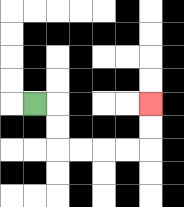{'start': '[1, 4]', 'end': '[6, 4]', 'path_directions': 'R,D,D,R,R,R,R,U,U', 'path_coordinates': '[[1, 4], [2, 4], [2, 5], [2, 6], [3, 6], [4, 6], [5, 6], [6, 6], [6, 5], [6, 4]]'}